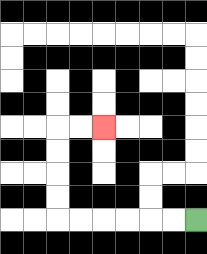{'start': '[8, 9]', 'end': '[4, 5]', 'path_directions': 'L,L,L,L,L,L,U,U,U,U,R,R', 'path_coordinates': '[[8, 9], [7, 9], [6, 9], [5, 9], [4, 9], [3, 9], [2, 9], [2, 8], [2, 7], [2, 6], [2, 5], [3, 5], [4, 5]]'}